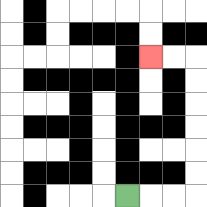{'start': '[5, 8]', 'end': '[6, 2]', 'path_directions': 'R,R,R,U,U,U,U,U,U,L,L', 'path_coordinates': '[[5, 8], [6, 8], [7, 8], [8, 8], [8, 7], [8, 6], [8, 5], [8, 4], [8, 3], [8, 2], [7, 2], [6, 2]]'}